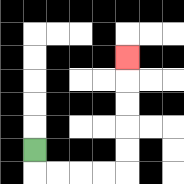{'start': '[1, 6]', 'end': '[5, 2]', 'path_directions': 'D,R,R,R,R,U,U,U,U,U', 'path_coordinates': '[[1, 6], [1, 7], [2, 7], [3, 7], [4, 7], [5, 7], [5, 6], [5, 5], [5, 4], [5, 3], [5, 2]]'}